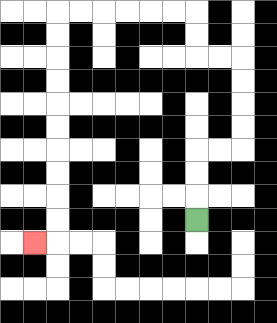{'start': '[8, 9]', 'end': '[1, 10]', 'path_directions': 'U,U,U,R,R,U,U,U,U,L,L,U,U,L,L,L,L,L,L,D,D,D,D,D,D,D,D,D,D,L', 'path_coordinates': '[[8, 9], [8, 8], [8, 7], [8, 6], [9, 6], [10, 6], [10, 5], [10, 4], [10, 3], [10, 2], [9, 2], [8, 2], [8, 1], [8, 0], [7, 0], [6, 0], [5, 0], [4, 0], [3, 0], [2, 0], [2, 1], [2, 2], [2, 3], [2, 4], [2, 5], [2, 6], [2, 7], [2, 8], [2, 9], [2, 10], [1, 10]]'}